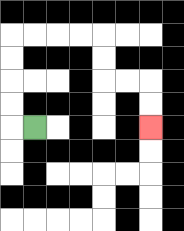{'start': '[1, 5]', 'end': '[6, 5]', 'path_directions': 'L,U,U,U,U,R,R,R,R,D,D,R,R,D,D', 'path_coordinates': '[[1, 5], [0, 5], [0, 4], [0, 3], [0, 2], [0, 1], [1, 1], [2, 1], [3, 1], [4, 1], [4, 2], [4, 3], [5, 3], [6, 3], [6, 4], [6, 5]]'}